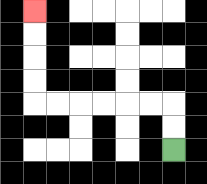{'start': '[7, 6]', 'end': '[1, 0]', 'path_directions': 'U,U,L,L,L,L,L,L,U,U,U,U', 'path_coordinates': '[[7, 6], [7, 5], [7, 4], [6, 4], [5, 4], [4, 4], [3, 4], [2, 4], [1, 4], [1, 3], [1, 2], [1, 1], [1, 0]]'}